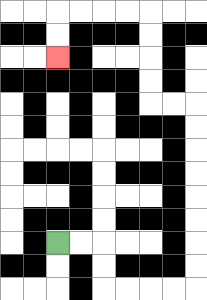{'start': '[2, 10]', 'end': '[2, 2]', 'path_directions': 'R,R,D,D,R,R,R,R,U,U,U,U,U,U,U,U,L,L,U,U,U,U,L,L,L,L,D,D', 'path_coordinates': '[[2, 10], [3, 10], [4, 10], [4, 11], [4, 12], [5, 12], [6, 12], [7, 12], [8, 12], [8, 11], [8, 10], [8, 9], [8, 8], [8, 7], [8, 6], [8, 5], [8, 4], [7, 4], [6, 4], [6, 3], [6, 2], [6, 1], [6, 0], [5, 0], [4, 0], [3, 0], [2, 0], [2, 1], [2, 2]]'}